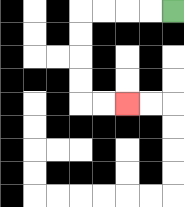{'start': '[7, 0]', 'end': '[5, 4]', 'path_directions': 'L,L,L,L,D,D,D,D,R,R', 'path_coordinates': '[[7, 0], [6, 0], [5, 0], [4, 0], [3, 0], [3, 1], [3, 2], [3, 3], [3, 4], [4, 4], [5, 4]]'}